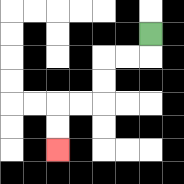{'start': '[6, 1]', 'end': '[2, 6]', 'path_directions': 'D,L,L,D,D,L,L,D,D', 'path_coordinates': '[[6, 1], [6, 2], [5, 2], [4, 2], [4, 3], [4, 4], [3, 4], [2, 4], [2, 5], [2, 6]]'}